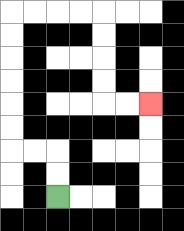{'start': '[2, 8]', 'end': '[6, 4]', 'path_directions': 'U,U,L,L,U,U,U,U,U,U,R,R,R,R,D,D,D,D,R,R', 'path_coordinates': '[[2, 8], [2, 7], [2, 6], [1, 6], [0, 6], [0, 5], [0, 4], [0, 3], [0, 2], [0, 1], [0, 0], [1, 0], [2, 0], [3, 0], [4, 0], [4, 1], [4, 2], [4, 3], [4, 4], [5, 4], [6, 4]]'}